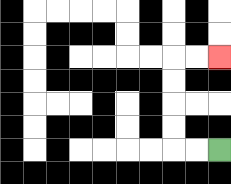{'start': '[9, 6]', 'end': '[9, 2]', 'path_directions': 'L,L,U,U,U,U,R,R', 'path_coordinates': '[[9, 6], [8, 6], [7, 6], [7, 5], [7, 4], [7, 3], [7, 2], [8, 2], [9, 2]]'}